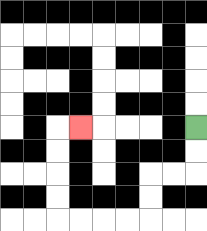{'start': '[8, 5]', 'end': '[3, 5]', 'path_directions': 'D,D,L,L,D,D,L,L,L,L,U,U,U,U,R', 'path_coordinates': '[[8, 5], [8, 6], [8, 7], [7, 7], [6, 7], [6, 8], [6, 9], [5, 9], [4, 9], [3, 9], [2, 9], [2, 8], [2, 7], [2, 6], [2, 5], [3, 5]]'}